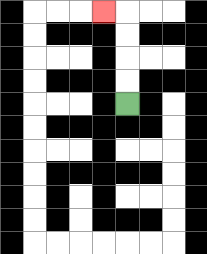{'start': '[5, 4]', 'end': '[4, 0]', 'path_directions': 'U,U,U,U,L', 'path_coordinates': '[[5, 4], [5, 3], [5, 2], [5, 1], [5, 0], [4, 0]]'}